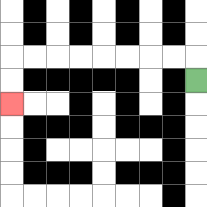{'start': '[8, 3]', 'end': '[0, 4]', 'path_directions': 'U,L,L,L,L,L,L,L,L,D,D', 'path_coordinates': '[[8, 3], [8, 2], [7, 2], [6, 2], [5, 2], [4, 2], [3, 2], [2, 2], [1, 2], [0, 2], [0, 3], [0, 4]]'}